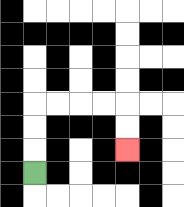{'start': '[1, 7]', 'end': '[5, 6]', 'path_directions': 'U,U,U,R,R,R,R,D,D', 'path_coordinates': '[[1, 7], [1, 6], [1, 5], [1, 4], [2, 4], [3, 4], [4, 4], [5, 4], [5, 5], [5, 6]]'}